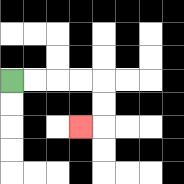{'start': '[0, 3]', 'end': '[3, 5]', 'path_directions': 'R,R,R,R,D,D,L', 'path_coordinates': '[[0, 3], [1, 3], [2, 3], [3, 3], [4, 3], [4, 4], [4, 5], [3, 5]]'}